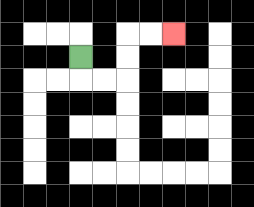{'start': '[3, 2]', 'end': '[7, 1]', 'path_directions': 'D,R,R,U,U,R,R', 'path_coordinates': '[[3, 2], [3, 3], [4, 3], [5, 3], [5, 2], [5, 1], [6, 1], [7, 1]]'}